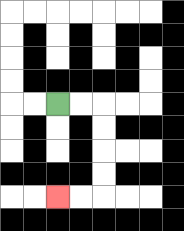{'start': '[2, 4]', 'end': '[2, 8]', 'path_directions': 'R,R,D,D,D,D,L,L', 'path_coordinates': '[[2, 4], [3, 4], [4, 4], [4, 5], [4, 6], [4, 7], [4, 8], [3, 8], [2, 8]]'}